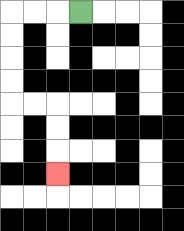{'start': '[3, 0]', 'end': '[2, 7]', 'path_directions': 'L,L,L,D,D,D,D,R,R,D,D,D', 'path_coordinates': '[[3, 0], [2, 0], [1, 0], [0, 0], [0, 1], [0, 2], [0, 3], [0, 4], [1, 4], [2, 4], [2, 5], [2, 6], [2, 7]]'}